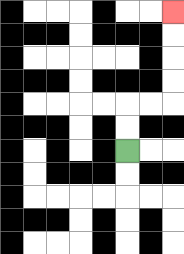{'start': '[5, 6]', 'end': '[7, 0]', 'path_directions': 'U,U,R,R,U,U,U,U', 'path_coordinates': '[[5, 6], [5, 5], [5, 4], [6, 4], [7, 4], [7, 3], [7, 2], [7, 1], [7, 0]]'}